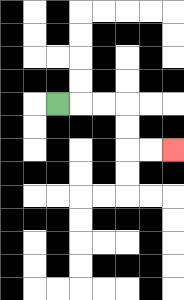{'start': '[2, 4]', 'end': '[7, 6]', 'path_directions': 'R,R,R,D,D,R,R', 'path_coordinates': '[[2, 4], [3, 4], [4, 4], [5, 4], [5, 5], [5, 6], [6, 6], [7, 6]]'}